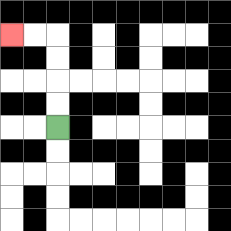{'start': '[2, 5]', 'end': '[0, 1]', 'path_directions': 'U,U,U,U,L,L', 'path_coordinates': '[[2, 5], [2, 4], [2, 3], [2, 2], [2, 1], [1, 1], [0, 1]]'}